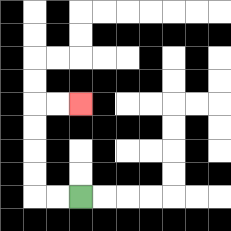{'start': '[3, 8]', 'end': '[3, 4]', 'path_directions': 'L,L,U,U,U,U,R,R', 'path_coordinates': '[[3, 8], [2, 8], [1, 8], [1, 7], [1, 6], [1, 5], [1, 4], [2, 4], [3, 4]]'}